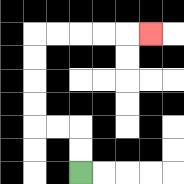{'start': '[3, 7]', 'end': '[6, 1]', 'path_directions': 'U,U,L,L,U,U,U,U,R,R,R,R,R', 'path_coordinates': '[[3, 7], [3, 6], [3, 5], [2, 5], [1, 5], [1, 4], [1, 3], [1, 2], [1, 1], [2, 1], [3, 1], [4, 1], [5, 1], [6, 1]]'}